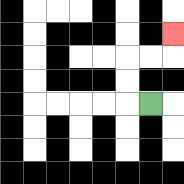{'start': '[6, 4]', 'end': '[7, 1]', 'path_directions': 'L,U,U,R,R,U', 'path_coordinates': '[[6, 4], [5, 4], [5, 3], [5, 2], [6, 2], [7, 2], [7, 1]]'}